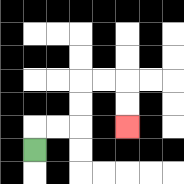{'start': '[1, 6]', 'end': '[5, 5]', 'path_directions': 'U,R,R,U,U,R,R,D,D', 'path_coordinates': '[[1, 6], [1, 5], [2, 5], [3, 5], [3, 4], [3, 3], [4, 3], [5, 3], [5, 4], [5, 5]]'}